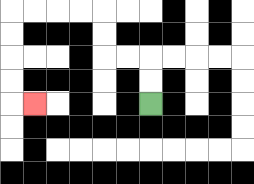{'start': '[6, 4]', 'end': '[1, 4]', 'path_directions': 'U,U,L,L,U,U,L,L,L,L,D,D,D,D,R', 'path_coordinates': '[[6, 4], [6, 3], [6, 2], [5, 2], [4, 2], [4, 1], [4, 0], [3, 0], [2, 0], [1, 0], [0, 0], [0, 1], [0, 2], [0, 3], [0, 4], [1, 4]]'}